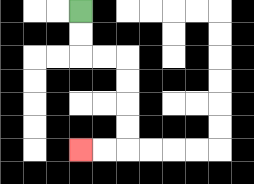{'start': '[3, 0]', 'end': '[3, 6]', 'path_directions': 'D,D,R,R,D,D,D,D,L,L', 'path_coordinates': '[[3, 0], [3, 1], [3, 2], [4, 2], [5, 2], [5, 3], [5, 4], [5, 5], [5, 6], [4, 6], [3, 6]]'}